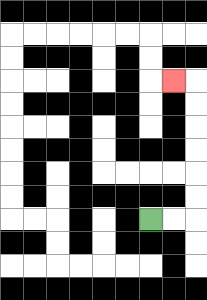{'start': '[6, 9]', 'end': '[7, 3]', 'path_directions': 'R,R,U,U,U,U,U,U,L', 'path_coordinates': '[[6, 9], [7, 9], [8, 9], [8, 8], [8, 7], [8, 6], [8, 5], [8, 4], [8, 3], [7, 3]]'}